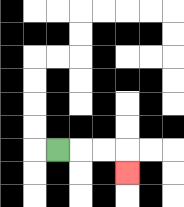{'start': '[2, 6]', 'end': '[5, 7]', 'path_directions': 'R,R,R,D', 'path_coordinates': '[[2, 6], [3, 6], [4, 6], [5, 6], [5, 7]]'}